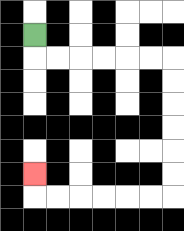{'start': '[1, 1]', 'end': '[1, 7]', 'path_directions': 'D,R,R,R,R,R,R,D,D,D,D,D,D,L,L,L,L,L,L,U', 'path_coordinates': '[[1, 1], [1, 2], [2, 2], [3, 2], [4, 2], [5, 2], [6, 2], [7, 2], [7, 3], [7, 4], [7, 5], [7, 6], [7, 7], [7, 8], [6, 8], [5, 8], [4, 8], [3, 8], [2, 8], [1, 8], [1, 7]]'}